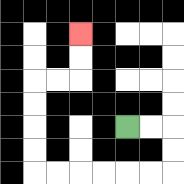{'start': '[5, 5]', 'end': '[3, 1]', 'path_directions': 'R,R,D,D,L,L,L,L,L,L,U,U,U,U,R,R,U,U', 'path_coordinates': '[[5, 5], [6, 5], [7, 5], [7, 6], [7, 7], [6, 7], [5, 7], [4, 7], [3, 7], [2, 7], [1, 7], [1, 6], [1, 5], [1, 4], [1, 3], [2, 3], [3, 3], [3, 2], [3, 1]]'}